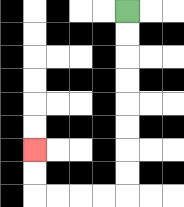{'start': '[5, 0]', 'end': '[1, 6]', 'path_directions': 'D,D,D,D,D,D,D,D,L,L,L,L,U,U', 'path_coordinates': '[[5, 0], [5, 1], [5, 2], [5, 3], [5, 4], [5, 5], [5, 6], [5, 7], [5, 8], [4, 8], [3, 8], [2, 8], [1, 8], [1, 7], [1, 6]]'}